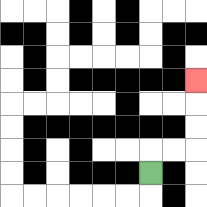{'start': '[6, 7]', 'end': '[8, 3]', 'path_directions': 'U,R,R,U,U,U', 'path_coordinates': '[[6, 7], [6, 6], [7, 6], [8, 6], [8, 5], [8, 4], [8, 3]]'}